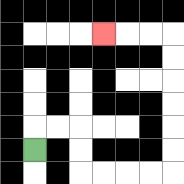{'start': '[1, 6]', 'end': '[4, 1]', 'path_directions': 'U,R,R,D,D,R,R,R,R,U,U,U,U,U,U,L,L,L', 'path_coordinates': '[[1, 6], [1, 5], [2, 5], [3, 5], [3, 6], [3, 7], [4, 7], [5, 7], [6, 7], [7, 7], [7, 6], [7, 5], [7, 4], [7, 3], [7, 2], [7, 1], [6, 1], [5, 1], [4, 1]]'}